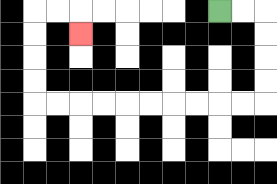{'start': '[9, 0]', 'end': '[3, 1]', 'path_directions': 'R,R,D,D,D,D,L,L,L,L,L,L,L,L,L,L,U,U,U,U,R,R,D', 'path_coordinates': '[[9, 0], [10, 0], [11, 0], [11, 1], [11, 2], [11, 3], [11, 4], [10, 4], [9, 4], [8, 4], [7, 4], [6, 4], [5, 4], [4, 4], [3, 4], [2, 4], [1, 4], [1, 3], [1, 2], [1, 1], [1, 0], [2, 0], [3, 0], [3, 1]]'}